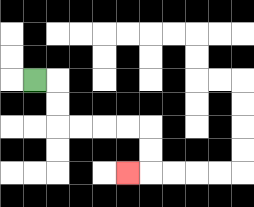{'start': '[1, 3]', 'end': '[5, 7]', 'path_directions': 'R,D,D,R,R,R,R,D,D,L', 'path_coordinates': '[[1, 3], [2, 3], [2, 4], [2, 5], [3, 5], [4, 5], [5, 5], [6, 5], [6, 6], [6, 7], [5, 7]]'}